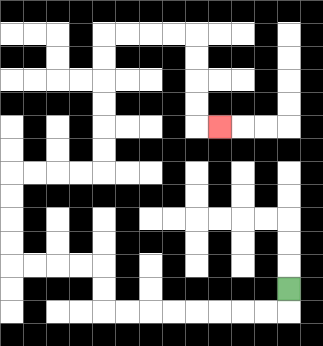{'start': '[12, 12]', 'end': '[9, 5]', 'path_directions': 'D,L,L,L,L,L,L,L,L,U,U,L,L,L,L,U,U,U,U,R,R,R,R,U,U,U,U,U,U,R,R,R,R,D,D,D,D,R', 'path_coordinates': '[[12, 12], [12, 13], [11, 13], [10, 13], [9, 13], [8, 13], [7, 13], [6, 13], [5, 13], [4, 13], [4, 12], [4, 11], [3, 11], [2, 11], [1, 11], [0, 11], [0, 10], [0, 9], [0, 8], [0, 7], [1, 7], [2, 7], [3, 7], [4, 7], [4, 6], [4, 5], [4, 4], [4, 3], [4, 2], [4, 1], [5, 1], [6, 1], [7, 1], [8, 1], [8, 2], [8, 3], [8, 4], [8, 5], [9, 5]]'}